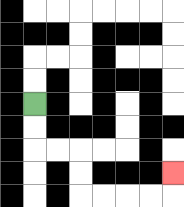{'start': '[1, 4]', 'end': '[7, 7]', 'path_directions': 'D,D,R,R,D,D,R,R,R,R,U', 'path_coordinates': '[[1, 4], [1, 5], [1, 6], [2, 6], [3, 6], [3, 7], [3, 8], [4, 8], [5, 8], [6, 8], [7, 8], [7, 7]]'}